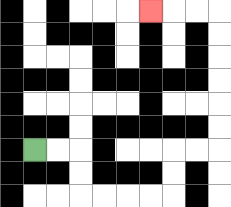{'start': '[1, 6]', 'end': '[6, 0]', 'path_directions': 'R,R,D,D,R,R,R,R,U,U,R,R,U,U,U,U,U,U,L,L,L', 'path_coordinates': '[[1, 6], [2, 6], [3, 6], [3, 7], [3, 8], [4, 8], [5, 8], [6, 8], [7, 8], [7, 7], [7, 6], [8, 6], [9, 6], [9, 5], [9, 4], [9, 3], [9, 2], [9, 1], [9, 0], [8, 0], [7, 0], [6, 0]]'}